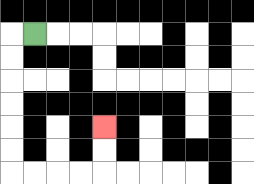{'start': '[1, 1]', 'end': '[4, 5]', 'path_directions': 'L,D,D,D,D,D,D,R,R,R,R,U,U', 'path_coordinates': '[[1, 1], [0, 1], [0, 2], [0, 3], [0, 4], [0, 5], [0, 6], [0, 7], [1, 7], [2, 7], [3, 7], [4, 7], [4, 6], [4, 5]]'}